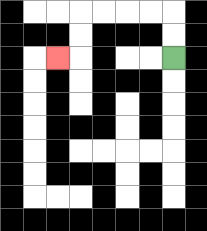{'start': '[7, 2]', 'end': '[2, 2]', 'path_directions': 'U,U,L,L,L,L,D,D,L', 'path_coordinates': '[[7, 2], [7, 1], [7, 0], [6, 0], [5, 0], [4, 0], [3, 0], [3, 1], [3, 2], [2, 2]]'}